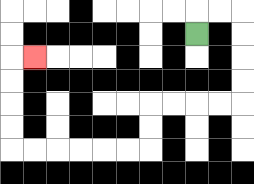{'start': '[8, 1]', 'end': '[1, 2]', 'path_directions': 'U,R,R,D,D,D,D,L,L,L,L,D,D,L,L,L,L,L,L,U,U,U,U,R', 'path_coordinates': '[[8, 1], [8, 0], [9, 0], [10, 0], [10, 1], [10, 2], [10, 3], [10, 4], [9, 4], [8, 4], [7, 4], [6, 4], [6, 5], [6, 6], [5, 6], [4, 6], [3, 6], [2, 6], [1, 6], [0, 6], [0, 5], [0, 4], [0, 3], [0, 2], [1, 2]]'}